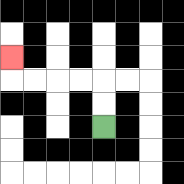{'start': '[4, 5]', 'end': '[0, 2]', 'path_directions': 'U,U,L,L,L,L,U', 'path_coordinates': '[[4, 5], [4, 4], [4, 3], [3, 3], [2, 3], [1, 3], [0, 3], [0, 2]]'}